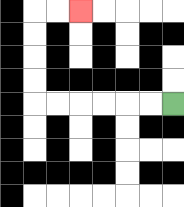{'start': '[7, 4]', 'end': '[3, 0]', 'path_directions': 'L,L,L,L,L,L,U,U,U,U,R,R', 'path_coordinates': '[[7, 4], [6, 4], [5, 4], [4, 4], [3, 4], [2, 4], [1, 4], [1, 3], [1, 2], [1, 1], [1, 0], [2, 0], [3, 0]]'}